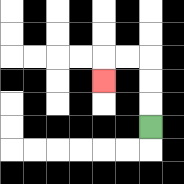{'start': '[6, 5]', 'end': '[4, 3]', 'path_directions': 'U,U,U,L,L,D', 'path_coordinates': '[[6, 5], [6, 4], [6, 3], [6, 2], [5, 2], [4, 2], [4, 3]]'}